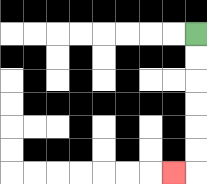{'start': '[8, 1]', 'end': '[7, 7]', 'path_directions': 'D,D,D,D,D,D,L', 'path_coordinates': '[[8, 1], [8, 2], [8, 3], [8, 4], [8, 5], [8, 6], [8, 7], [7, 7]]'}